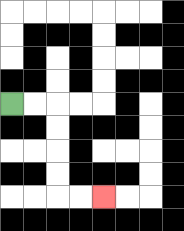{'start': '[0, 4]', 'end': '[4, 8]', 'path_directions': 'R,R,D,D,D,D,R,R', 'path_coordinates': '[[0, 4], [1, 4], [2, 4], [2, 5], [2, 6], [2, 7], [2, 8], [3, 8], [4, 8]]'}